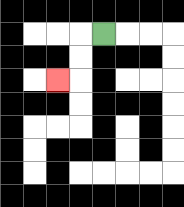{'start': '[4, 1]', 'end': '[2, 3]', 'path_directions': 'L,D,D,L', 'path_coordinates': '[[4, 1], [3, 1], [3, 2], [3, 3], [2, 3]]'}